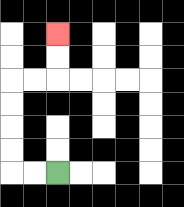{'start': '[2, 7]', 'end': '[2, 1]', 'path_directions': 'L,L,U,U,U,U,R,R,U,U', 'path_coordinates': '[[2, 7], [1, 7], [0, 7], [0, 6], [0, 5], [0, 4], [0, 3], [1, 3], [2, 3], [2, 2], [2, 1]]'}